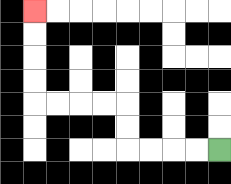{'start': '[9, 6]', 'end': '[1, 0]', 'path_directions': 'L,L,L,L,U,U,L,L,L,L,U,U,U,U', 'path_coordinates': '[[9, 6], [8, 6], [7, 6], [6, 6], [5, 6], [5, 5], [5, 4], [4, 4], [3, 4], [2, 4], [1, 4], [1, 3], [1, 2], [1, 1], [1, 0]]'}